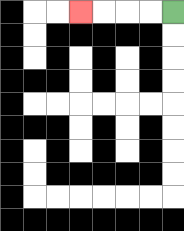{'start': '[7, 0]', 'end': '[3, 0]', 'path_directions': 'L,L,L,L', 'path_coordinates': '[[7, 0], [6, 0], [5, 0], [4, 0], [3, 0]]'}